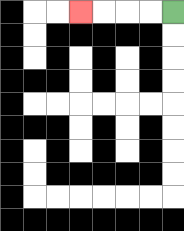{'start': '[7, 0]', 'end': '[3, 0]', 'path_directions': 'L,L,L,L', 'path_coordinates': '[[7, 0], [6, 0], [5, 0], [4, 0], [3, 0]]'}